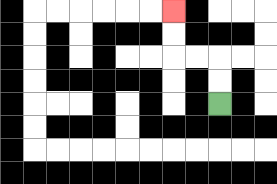{'start': '[9, 4]', 'end': '[7, 0]', 'path_directions': 'U,U,L,L,U,U', 'path_coordinates': '[[9, 4], [9, 3], [9, 2], [8, 2], [7, 2], [7, 1], [7, 0]]'}